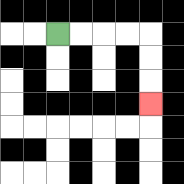{'start': '[2, 1]', 'end': '[6, 4]', 'path_directions': 'R,R,R,R,D,D,D', 'path_coordinates': '[[2, 1], [3, 1], [4, 1], [5, 1], [6, 1], [6, 2], [6, 3], [6, 4]]'}